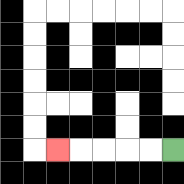{'start': '[7, 6]', 'end': '[2, 6]', 'path_directions': 'L,L,L,L,L', 'path_coordinates': '[[7, 6], [6, 6], [5, 6], [4, 6], [3, 6], [2, 6]]'}